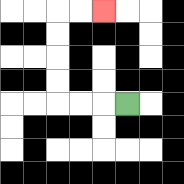{'start': '[5, 4]', 'end': '[4, 0]', 'path_directions': 'L,L,L,U,U,U,U,R,R', 'path_coordinates': '[[5, 4], [4, 4], [3, 4], [2, 4], [2, 3], [2, 2], [2, 1], [2, 0], [3, 0], [4, 0]]'}